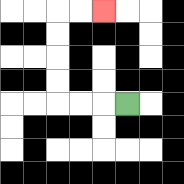{'start': '[5, 4]', 'end': '[4, 0]', 'path_directions': 'L,L,L,U,U,U,U,R,R', 'path_coordinates': '[[5, 4], [4, 4], [3, 4], [2, 4], [2, 3], [2, 2], [2, 1], [2, 0], [3, 0], [4, 0]]'}